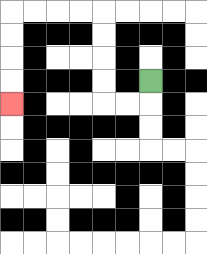{'start': '[6, 3]', 'end': '[0, 4]', 'path_directions': 'D,L,L,U,U,U,U,L,L,L,L,D,D,D,D', 'path_coordinates': '[[6, 3], [6, 4], [5, 4], [4, 4], [4, 3], [4, 2], [4, 1], [4, 0], [3, 0], [2, 0], [1, 0], [0, 0], [0, 1], [0, 2], [0, 3], [0, 4]]'}